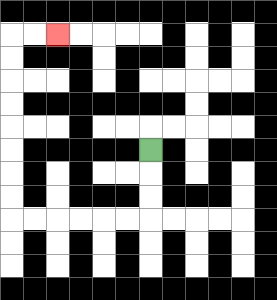{'start': '[6, 6]', 'end': '[2, 1]', 'path_directions': 'D,D,D,L,L,L,L,L,L,U,U,U,U,U,U,U,U,R,R', 'path_coordinates': '[[6, 6], [6, 7], [6, 8], [6, 9], [5, 9], [4, 9], [3, 9], [2, 9], [1, 9], [0, 9], [0, 8], [0, 7], [0, 6], [0, 5], [0, 4], [0, 3], [0, 2], [0, 1], [1, 1], [2, 1]]'}